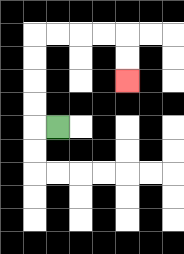{'start': '[2, 5]', 'end': '[5, 3]', 'path_directions': 'L,U,U,U,U,R,R,R,R,D,D', 'path_coordinates': '[[2, 5], [1, 5], [1, 4], [1, 3], [1, 2], [1, 1], [2, 1], [3, 1], [4, 1], [5, 1], [5, 2], [5, 3]]'}